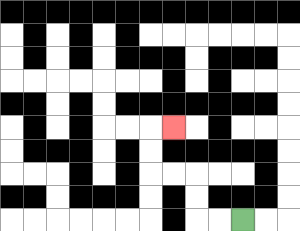{'start': '[10, 9]', 'end': '[7, 5]', 'path_directions': 'L,L,U,U,L,L,U,U,R', 'path_coordinates': '[[10, 9], [9, 9], [8, 9], [8, 8], [8, 7], [7, 7], [6, 7], [6, 6], [6, 5], [7, 5]]'}